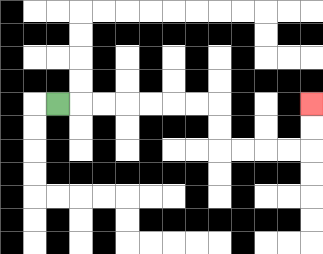{'start': '[2, 4]', 'end': '[13, 4]', 'path_directions': 'R,R,R,R,R,R,R,D,D,R,R,R,R,U,U', 'path_coordinates': '[[2, 4], [3, 4], [4, 4], [5, 4], [6, 4], [7, 4], [8, 4], [9, 4], [9, 5], [9, 6], [10, 6], [11, 6], [12, 6], [13, 6], [13, 5], [13, 4]]'}